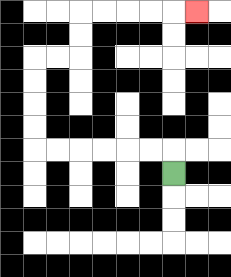{'start': '[7, 7]', 'end': '[8, 0]', 'path_directions': 'U,L,L,L,L,L,L,U,U,U,U,R,R,U,U,R,R,R,R,R', 'path_coordinates': '[[7, 7], [7, 6], [6, 6], [5, 6], [4, 6], [3, 6], [2, 6], [1, 6], [1, 5], [1, 4], [1, 3], [1, 2], [2, 2], [3, 2], [3, 1], [3, 0], [4, 0], [5, 0], [6, 0], [7, 0], [8, 0]]'}